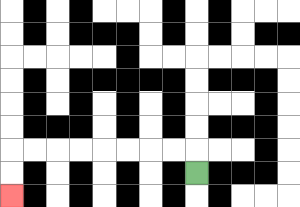{'start': '[8, 7]', 'end': '[0, 8]', 'path_directions': 'U,L,L,L,L,L,L,L,L,D,D', 'path_coordinates': '[[8, 7], [8, 6], [7, 6], [6, 6], [5, 6], [4, 6], [3, 6], [2, 6], [1, 6], [0, 6], [0, 7], [0, 8]]'}